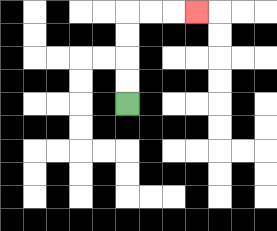{'start': '[5, 4]', 'end': '[8, 0]', 'path_directions': 'U,U,U,U,R,R,R', 'path_coordinates': '[[5, 4], [5, 3], [5, 2], [5, 1], [5, 0], [6, 0], [7, 0], [8, 0]]'}